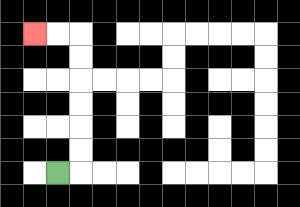{'start': '[2, 7]', 'end': '[1, 1]', 'path_directions': 'R,U,U,U,U,U,U,L,L', 'path_coordinates': '[[2, 7], [3, 7], [3, 6], [3, 5], [3, 4], [3, 3], [3, 2], [3, 1], [2, 1], [1, 1]]'}